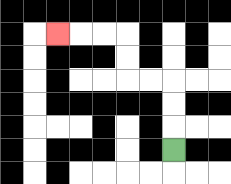{'start': '[7, 6]', 'end': '[2, 1]', 'path_directions': 'U,U,U,L,L,U,U,L,L,L', 'path_coordinates': '[[7, 6], [7, 5], [7, 4], [7, 3], [6, 3], [5, 3], [5, 2], [5, 1], [4, 1], [3, 1], [2, 1]]'}